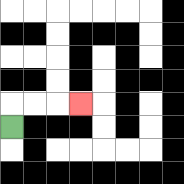{'start': '[0, 5]', 'end': '[3, 4]', 'path_directions': 'U,R,R,R', 'path_coordinates': '[[0, 5], [0, 4], [1, 4], [2, 4], [3, 4]]'}